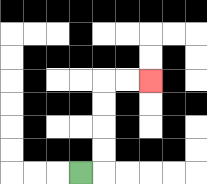{'start': '[3, 7]', 'end': '[6, 3]', 'path_directions': 'R,U,U,U,U,R,R', 'path_coordinates': '[[3, 7], [4, 7], [4, 6], [4, 5], [4, 4], [4, 3], [5, 3], [6, 3]]'}